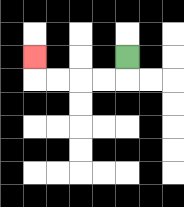{'start': '[5, 2]', 'end': '[1, 2]', 'path_directions': 'D,L,L,L,L,U', 'path_coordinates': '[[5, 2], [5, 3], [4, 3], [3, 3], [2, 3], [1, 3], [1, 2]]'}